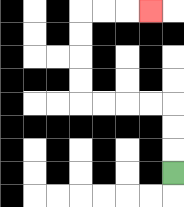{'start': '[7, 7]', 'end': '[6, 0]', 'path_directions': 'U,U,U,L,L,L,L,U,U,U,U,R,R,R', 'path_coordinates': '[[7, 7], [7, 6], [7, 5], [7, 4], [6, 4], [5, 4], [4, 4], [3, 4], [3, 3], [3, 2], [3, 1], [3, 0], [4, 0], [5, 0], [6, 0]]'}